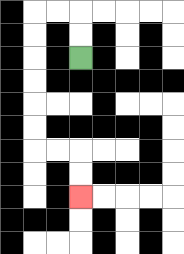{'start': '[3, 2]', 'end': '[3, 8]', 'path_directions': 'U,U,L,L,D,D,D,D,D,D,R,R,D,D', 'path_coordinates': '[[3, 2], [3, 1], [3, 0], [2, 0], [1, 0], [1, 1], [1, 2], [1, 3], [1, 4], [1, 5], [1, 6], [2, 6], [3, 6], [3, 7], [3, 8]]'}